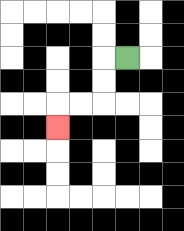{'start': '[5, 2]', 'end': '[2, 5]', 'path_directions': 'L,D,D,L,L,D', 'path_coordinates': '[[5, 2], [4, 2], [4, 3], [4, 4], [3, 4], [2, 4], [2, 5]]'}